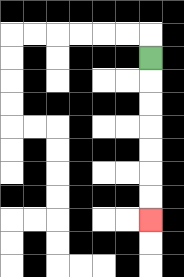{'start': '[6, 2]', 'end': '[6, 9]', 'path_directions': 'D,D,D,D,D,D,D', 'path_coordinates': '[[6, 2], [6, 3], [6, 4], [6, 5], [6, 6], [6, 7], [6, 8], [6, 9]]'}